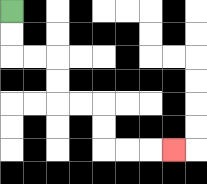{'start': '[0, 0]', 'end': '[7, 6]', 'path_directions': 'D,D,R,R,D,D,R,R,D,D,R,R,R', 'path_coordinates': '[[0, 0], [0, 1], [0, 2], [1, 2], [2, 2], [2, 3], [2, 4], [3, 4], [4, 4], [4, 5], [4, 6], [5, 6], [6, 6], [7, 6]]'}